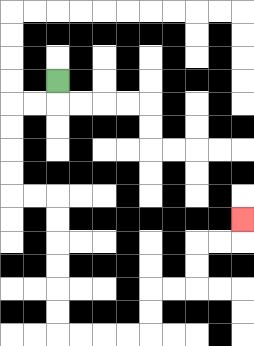{'start': '[2, 3]', 'end': '[10, 9]', 'path_directions': 'D,L,L,D,D,D,D,R,R,D,D,D,D,D,D,R,R,R,R,U,U,R,R,U,U,R,R,U', 'path_coordinates': '[[2, 3], [2, 4], [1, 4], [0, 4], [0, 5], [0, 6], [0, 7], [0, 8], [1, 8], [2, 8], [2, 9], [2, 10], [2, 11], [2, 12], [2, 13], [2, 14], [3, 14], [4, 14], [5, 14], [6, 14], [6, 13], [6, 12], [7, 12], [8, 12], [8, 11], [8, 10], [9, 10], [10, 10], [10, 9]]'}